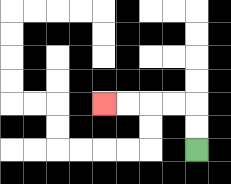{'start': '[8, 6]', 'end': '[4, 4]', 'path_directions': 'U,U,L,L,L,L', 'path_coordinates': '[[8, 6], [8, 5], [8, 4], [7, 4], [6, 4], [5, 4], [4, 4]]'}